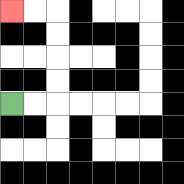{'start': '[0, 4]', 'end': '[0, 0]', 'path_directions': 'R,R,U,U,U,U,L,L', 'path_coordinates': '[[0, 4], [1, 4], [2, 4], [2, 3], [2, 2], [2, 1], [2, 0], [1, 0], [0, 0]]'}